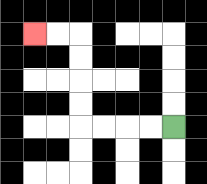{'start': '[7, 5]', 'end': '[1, 1]', 'path_directions': 'L,L,L,L,U,U,U,U,L,L', 'path_coordinates': '[[7, 5], [6, 5], [5, 5], [4, 5], [3, 5], [3, 4], [3, 3], [3, 2], [3, 1], [2, 1], [1, 1]]'}